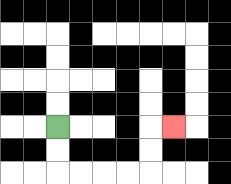{'start': '[2, 5]', 'end': '[7, 5]', 'path_directions': 'D,D,R,R,R,R,U,U,R', 'path_coordinates': '[[2, 5], [2, 6], [2, 7], [3, 7], [4, 7], [5, 7], [6, 7], [6, 6], [6, 5], [7, 5]]'}